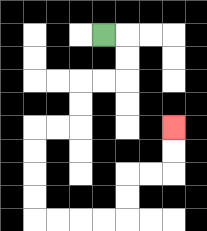{'start': '[4, 1]', 'end': '[7, 5]', 'path_directions': 'R,D,D,L,L,D,D,L,L,D,D,D,D,R,R,R,R,U,U,R,R,U,U', 'path_coordinates': '[[4, 1], [5, 1], [5, 2], [5, 3], [4, 3], [3, 3], [3, 4], [3, 5], [2, 5], [1, 5], [1, 6], [1, 7], [1, 8], [1, 9], [2, 9], [3, 9], [4, 9], [5, 9], [5, 8], [5, 7], [6, 7], [7, 7], [7, 6], [7, 5]]'}